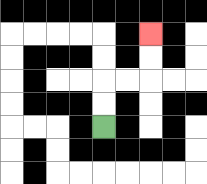{'start': '[4, 5]', 'end': '[6, 1]', 'path_directions': 'U,U,R,R,U,U', 'path_coordinates': '[[4, 5], [4, 4], [4, 3], [5, 3], [6, 3], [6, 2], [6, 1]]'}